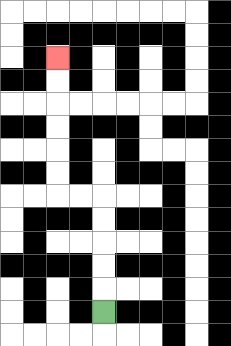{'start': '[4, 13]', 'end': '[2, 2]', 'path_directions': 'U,U,U,U,U,L,L,U,U,U,U,U,U', 'path_coordinates': '[[4, 13], [4, 12], [4, 11], [4, 10], [4, 9], [4, 8], [3, 8], [2, 8], [2, 7], [2, 6], [2, 5], [2, 4], [2, 3], [2, 2]]'}